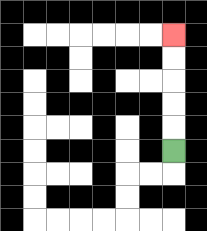{'start': '[7, 6]', 'end': '[7, 1]', 'path_directions': 'U,U,U,U,U', 'path_coordinates': '[[7, 6], [7, 5], [7, 4], [7, 3], [7, 2], [7, 1]]'}